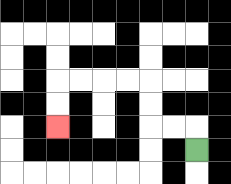{'start': '[8, 6]', 'end': '[2, 5]', 'path_directions': 'U,L,L,U,U,L,L,L,L,D,D', 'path_coordinates': '[[8, 6], [8, 5], [7, 5], [6, 5], [6, 4], [6, 3], [5, 3], [4, 3], [3, 3], [2, 3], [2, 4], [2, 5]]'}